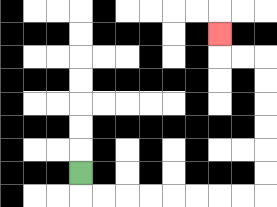{'start': '[3, 7]', 'end': '[9, 1]', 'path_directions': 'D,R,R,R,R,R,R,R,R,U,U,U,U,U,U,L,L,U', 'path_coordinates': '[[3, 7], [3, 8], [4, 8], [5, 8], [6, 8], [7, 8], [8, 8], [9, 8], [10, 8], [11, 8], [11, 7], [11, 6], [11, 5], [11, 4], [11, 3], [11, 2], [10, 2], [9, 2], [9, 1]]'}